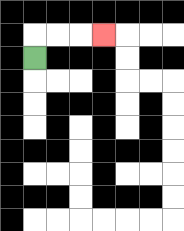{'start': '[1, 2]', 'end': '[4, 1]', 'path_directions': 'U,R,R,R', 'path_coordinates': '[[1, 2], [1, 1], [2, 1], [3, 1], [4, 1]]'}